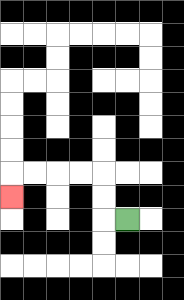{'start': '[5, 9]', 'end': '[0, 8]', 'path_directions': 'L,U,U,L,L,L,L,D', 'path_coordinates': '[[5, 9], [4, 9], [4, 8], [4, 7], [3, 7], [2, 7], [1, 7], [0, 7], [0, 8]]'}